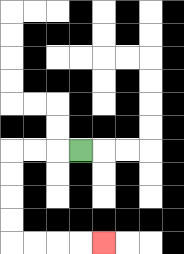{'start': '[3, 6]', 'end': '[4, 10]', 'path_directions': 'L,L,L,D,D,D,D,R,R,R,R', 'path_coordinates': '[[3, 6], [2, 6], [1, 6], [0, 6], [0, 7], [0, 8], [0, 9], [0, 10], [1, 10], [2, 10], [3, 10], [4, 10]]'}